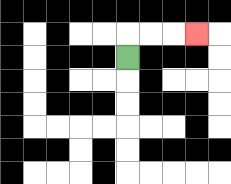{'start': '[5, 2]', 'end': '[8, 1]', 'path_directions': 'U,R,R,R', 'path_coordinates': '[[5, 2], [5, 1], [6, 1], [7, 1], [8, 1]]'}